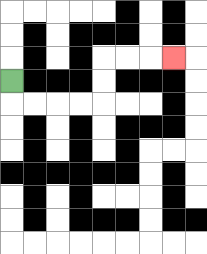{'start': '[0, 3]', 'end': '[7, 2]', 'path_directions': 'D,R,R,R,R,U,U,R,R,R', 'path_coordinates': '[[0, 3], [0, 4], [1, 4], [2, 4], [3, 4], [4, 4], [4, 3], [4, 2], [5, 2], [6, 2], [7, 2]]'}